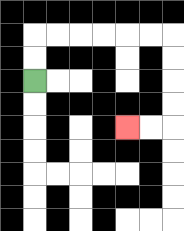{'start': '[1, 3]', 'end': '[5, 5]', 'path_directions': 'U,U,R,R,R,R,R,R,D,D,D,D,L,L', 'path_coordinates': '[[1, 3], [1, 2], [1, 1], [2, 1], [3, 1], [4, 1], [5, 1], [6, 1], [7, 1], [7, 2], [7, 3], [7, 4], [7, 5], [6, 5], [5, 5]]'}